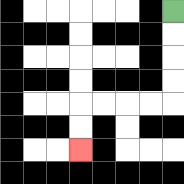{'start': '[7, 0]', 'end': '[3, 6]', 'path_directions': 'D,D,D,D,L,L,L,L,D,D', 'path_coordinates': '[[7, 0], [7, 1], [7, 2], [7, 3], [7, 4], [6, 4], [5, 4], [4, 4], [3, 4], [3, 5], [3, 6]]'}